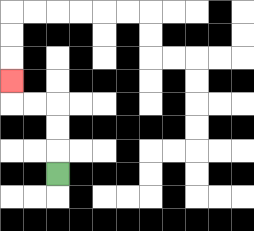{'start': '[2, 7]', 'end': '[0, 3]', 'path_directions': 'U,U,U,L,L,U', 'path_coordinates': '[[2, 7], [2, 6], [2, 5], [2, 4], [1, 4], [0, 4], [0, 3]]'}